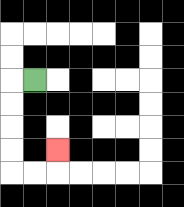{'start': '[1, 3]', 'end': '[2, 6]', 'path_directions': 'L,D,D,D,D,R,R,U', 'path_coordinates': '[[1, 3], [0, 3], [0, 4], [0, 5], [0, 6], [0, 7], [1, 7], [2, 7], [2, 6]]'}